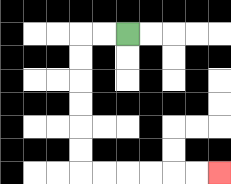{'start': '[5, 1]', 'end': '[9, 7]', 'path_directions': 'L,L,D,D,D,D,D,D,R,R,R,R,R,R', 'path_coordinates': '[[5, 1], [4, 1], [3, 1], [3, 2], [3, 3], [3, 4], [3, 5], [3, 6], [3, 7], [4, 7], [5, 7], [6, 7], [7, 7], [8, 7], [9, 7]]'}